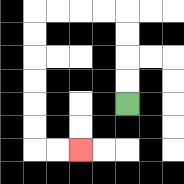{'start': '[5, 4]', 'end': '[3, 6]', 'path_directions': 'U,U,U,U,L,L,L,L,D,D,D,D,D,D,R,R', 'path_coordinates': '[[5, 4], [5, 3], [5, 2], [5, 1], [5, 0], [4, 0], [3, 0], [2, 0], [1, 0], [1, 1], [1, 2], [1, 3], [1, 4], [1, 5], [1, 6], [2, 6], [3, 6]]'}